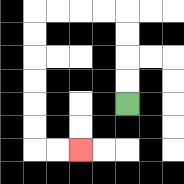{'start': '[5, 4]', 'end': '[3, 6]', 'path_directions': 'U,U,U,U,L,L,L,L,D,D,D,D,D,D,R,R', 'path_coordinates': '[[5, 4], [5, 3], [5, 2], [5, 1], [5, 0], [4, 0], [3, 0], [2, 0], [1, 0], [1, 1], [1, 2], [1, 3], [1, 4], [1, 5], [1, 6], [2, 6], [3, 6]]'}